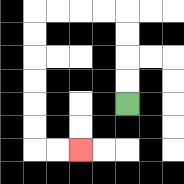{'start': '[5, 4]', 'end': '[3, 6]', 'path_directions': 'U,U,U,U,L,L,L,L,D,D,D,D,D,D,R,R', 'path_coordinates': '[[5, 4], [5, 3], [5, 2], [5, 1], [5, 0], [4, 0], [3, 0], [2, 0], [1, 0], [1, 1], [1, 2], [1, 3], [1, 4], [1, 5], [1, 6], [2, 6], [3, 6]]'}